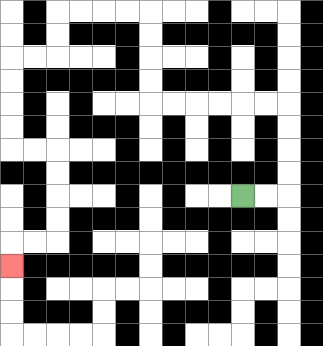{'start': '[10, 8]', 'end': '[0, 11]', 'path_directions': 'R,R,U,U,U,U,L,L,L,L,L,L,U,U,U,U,L,L,L,L,D,D,L,L,D,D,D,D,R,R,D,D,D,D,L,L,D', 'path_coordinates': '[[10, 8], [11, 8], [12, 8], [12, 7], [12, 6], [12, 5], [12, 4], [11, 4], [10, 4], [9, 4], [8, 4], [7, 4], [6, 4], [6, 3], [6, 2], [6, 1], [6, 0], [5, 0], [4, 0], [3, 0], [2, 0], [2, 1], [2, 2], [1, 2], [0, 2], [0, 3], [0, 4], [0, 5], [0, 6], [1, 6], [2, 6], [2, 7], [2, 8], [2, 9], [2, 10], [1, 10], [0, 10], [0, 11]]'}